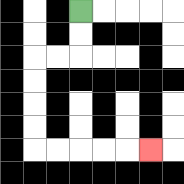{'start': '[3, 0]', 'end': '[6, 6]', 'path_directions': 'D,D,L,L,D,D,D,D,R,R,R,R,R', 'path_coordinates': '[[3, 0], [3, 1], [3, 2], [2, 2], [1, 2], [1, 3], [1, 4], [1, 5], [1, 6], [2, 6], [3, 6], [4, 6], [5, 6], [6, 6]]'}